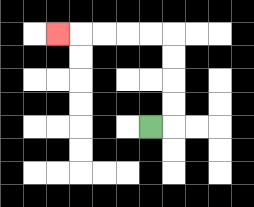{'start': '[6, 5]', 'end': '[2, 1]', 'path_directions': 'R,U,U,U,U,L,L,L,L,L', 'path_coordinates': '[[6, 5], [7, 5], [7, 4], [7, 3], [7, 2], [7, 1], [6, 1], [5, 1], [4, 1], [3, 1], [2, 1]]'}